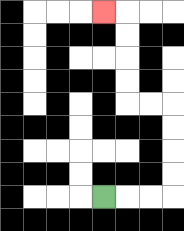{'start': '[4, 8]', 'end': '[4, 0]', 'path_directions': 'R,R,R,U,U,U,U,L,L,U,U,U,U,L', 'path_coordinates': '[[4, 8], [5, 8], [6, 8], [7, 8], [7, 7], [7, 6], [7, 5], [7, 4], [6, 4], [5, 4], [5, 3], [5, 2], [5, 1], [5, 0], [4, 0]]'}